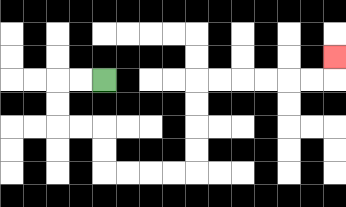{'start': '[4, 3]', 'end': '[14, 2]', 'path_directions': 'L,L,D,D,R,R,D,D,R,R,R,R,U,U,U,U,R,R,R,R,R,R,U', 'path_coordinates': '[[4, 3], [3, 3], [2, 3], [2, 4], [2, 5], [3, 5], [4, 5], [4, 6], [4, 7], [5, 7], [6, 7], [7, 7], [8, 7], [8, 6], [8, 5], [8, 4], [8, 3], [9, 3], [10, 3], [11, 3], [12, 3], [13, 3], [14, 3], [14, 2]]'}